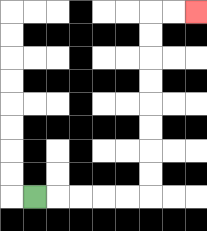{'start': '[1, 8]', 'end': '[8, 0]', 'path_directions': 'R,R,R,R,R,U,U,U,U,U,U,U,U,R,R', 'path_coordinates': '[[1, 8], [2, 8], [3, 8], [4, 8], [5, 8], [6, 8], [6, 7], [6, 6], [6, 5], [6, 4], [6, 3], [6, 2], [6, 1], [6, 0], [7, 0], [8, 0]]'}